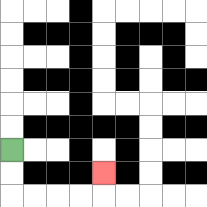{'start': '[0, 6]', 'end': '[4, 7]', 'path_directions': 'D,D,R,R,R,R,U', 'path_coordinates': '[[0, 6], [0, 7], [0, 8], [1, 8], [2, 8], [3, 8], [4, 8], [4, 7]]'}